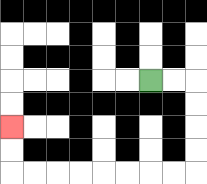{'start': '[6, 3]', 'end': '[0, 5]', 'path_directions': 'R,R,D,D,D,D,L,L,L,L,L,L,L,L,U,U', 'path_coordinates': '[[6, 3], [7, 3], [8, 3], [8, 4], [8, 5], [8, 6], [8, 7], [7, 7], [6, 7], [5, 7], [4, 7], [3, 7], [2, 7], [1, 7], [0, 7], [0, 6], [0, 5]]'}